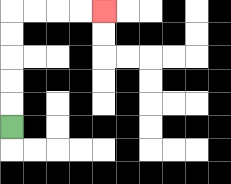{'start': '[0, 5]', 'end': '[4, 0]', 'path_directions': 'U,U,U,U,U,R,R,R,R', 'path_coordinates': '[[0, 5], [0, 4], [0, 3], [0, 2], [0, 1], [0, 0], [1, 0], [2, 0], [3, 0], [4, 0]]'}